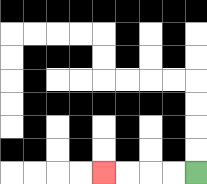{'start': '[8, 7]', 'end': '[4, 7]', 'path_directions': 'L,L,L,L', 'path_coordinates': '[[8, 7], [7, 7], [6, 7], [5, 7], [4, 7]]'}